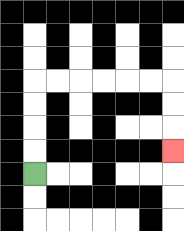{'start': '[1, 7]', 'end': '[7, 6]', 'path_directions': 'U,U,U,U,R,R,R,R,R,R,D,D,D', 'path_coordinates': '[[1, 7], [1, 6], [1, 5], [1, 4], [1, 3], [2, 3], [3, 3], [4, 3], [5, 3], [6, 3], [7, 3], [7, 4], [7, 5], [7, 6]]'}